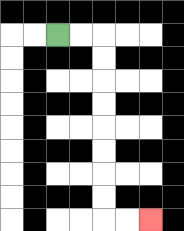{'start': '[2, 1]', 'end': '[6, 9]', 'path_directions': 'R,R,D,D,D,D,D,D,D,D,R,R', 'path_coordinates': '[[2, 1], [3, 1], [4, 1], [4, 2], [4, 3], [4, 4], [4, 5], [4, 6], [4, 7], [4, 8], [4, 9], [5, 9], [6, 9]]'}